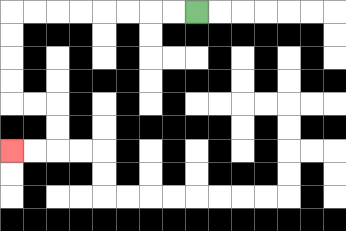{'start': '[8, 0]', 'end': '[0, 6]', 'path_directions': 'L,L,L,L,L,L,L,L,D,D,D,D,R,R,D,D,L,L', 'path_coordinates': '[[8, 0], [7, 0], [6, 0], [5, 0], [4, 0], [3, 0], [2, 0], [1, 0], [0, 0], [0, 1], [0, 2], [0, 3], [0, 4], [1, 4], [2, 4], [2, 5], [2, 6], [1, 6], [0, 6]]'}